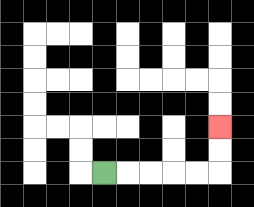{'start': '[4, 7]', 'end': '[9, 5]', 'path_directions': 'R,R,R,R,R,U,U', 'path_coordinates': '[[4, 7], [5, 7], [6, 7], [7, 7], [8, 7], [9, 7], [9, 6], [9, 5]]'}